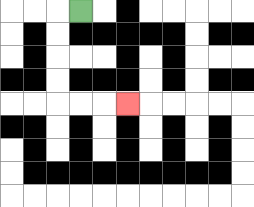{'start': '[3, 0]', 'end': '[5, 4]', 'path_directions': 'L,D,D,D,D,R,R,R', 'path_coordinates': '[[3, 0], [2, 0], [2, 1], [2, 2], [2, 3], [2, 4], [3, 4], [4, 4], [5, 4]]'}